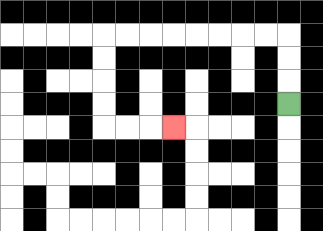{'start': '[12, 4]', 'end': '[7, 5]', 'path_directions': 'U,U,U,L,L,L,L,L,L,L,L,D,D,D,D,R,R,R', 'path_coordinates': '[[12, 4], [12, 3], [12, 2], [12, 1], [11, 1], [10, 1], [9, 1], [8, 1], [7, 1], [6, 1], [5, 1], [4, 1], [4, 2], [4, 3], [4, 4], [4, 5], [5, 5], [6, 5], [7, 5]]'}